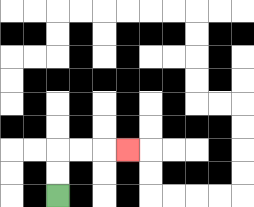{'start': '[2, 8]', 'end': '[5, 6]', 'path_directions': 'U,U,R,R,R', 'path_coordinates': '[[2, 8], [2, 7], [2, 6], [3, 6], [4, 6], [5, 6]]'}